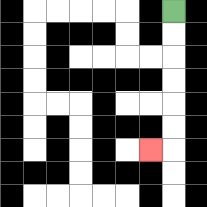{'start': '[7, 0]', 'end': '[6, 6]', 'path_directions': 'D,D,D,D,D,D,L', 'path_coordinates': '[[7, 0], [7, 1], [7, 2], [7, 3], [7, 4], [7, 5], [7, 6], [6, 6]]'}